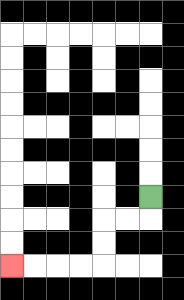{'start': '[6, 8]', 'end': '[0, 11]', 'path_directions': 'D,L,L,D,D,L,L,L,L', 'path_coordinates': '[[6, 8], [6, 9], [5, 9], [4, 9], [4, 10], [4, 11], [3, 11], [2, 11], [1, 11], [0, 11]]'}